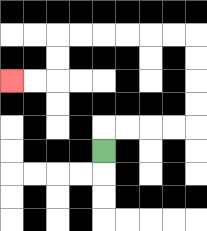{'start': '[4, 6]', 'end': '[0, 3]', 'path_directions': 'U,R,R,R,R,U,U,U,U,L,L,L,L,L,L,D,D,L,L', 'path_coordinates': '[[4, 6], [4, 5], [5, 5], [6, 5], [7, 5], [8, 5], [8, 4], [8, 3], [8, 2], [8, 1], [7, 1], [6, 1], [5, 1], [4, 1], [3, 1], [2, 1], [2, 2], [2, 3], [1, 3], [0, 3]]'}